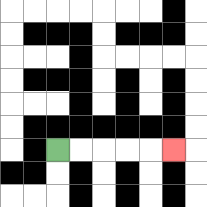{'start': '[2, 6]', 'end': '[7, 6]', 'path_directions': 'R,R,R,R,R', 'path_coordinates': '[[2, 6], [3, 6], [4, 6], [5, 6], [6, 6], [7, 6]]'}